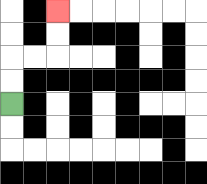{'start': '[0, 4]', 'end': '[2, 0]', 'path_directions': 'U,U,R,R,U,U', 'path_coordinates': '[[0, 4], [0, 3], [0, 2], [1, 2], [2, 2], [2, 1], [2, 0]]'}